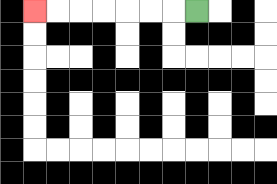{'start': '[8, 0]', 'end': '[1, 0]', 'path_directions': 'L,L,L,L,L,L,L', 'path_coordinates': '[[8, 0], [7, 0], [6, 0], [5, 0], [4, 0], [3, 0], [2, 0], [1, 0]]'}